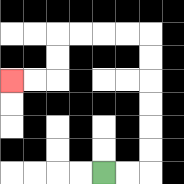{'start': '[4, 7]', 'end': '[0, 3]', 'path_directions': 'R,R,U,U,U,U,U,U,L,L,L,L,D,D,L,L', 'path_coordinates': '[[4, 7], [5, 7], [6, 7], [6, 6], [6, 5], [6, 4], [6, 3], [6, 2], [6, 1], [5, 1], [4, 1], [3, 1], [2, 1], [2, 2], [2, 3], [1, 3], [0, 3]]'}